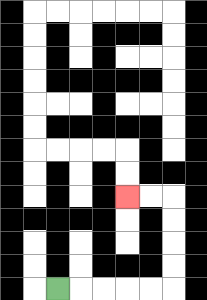{'start': '[2, 12]', 'end': '[5, 8]', 'path_directions': 'R,R,R,R,R,U,U,U,U,L,L', 'path_coordinates': '[[2, 12], [3, 12], [4, 12], [5, 12], [6, 12], [7, 12], [7, 11], [7, 10], [7, 9], [7, 8], [6, 8], [5, 8]]'}